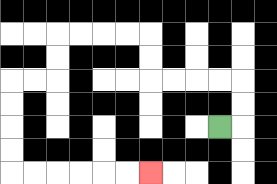{'start': '[9, 5]', 'end': '[6, 7]', 'path_directions': 'R,U,U,L,L,L,L,U,U,L,L,L,L,D,D,L,L,D,D,D,D,R,R,R,R,R,R', 'path_coordinates': '[[9, 5], [10, 5], [10, 4], [10, 3], [9, 3], [8, 3], [7, 3], [6, 3], [6, 2], [6, 1], [5, 1], [4, 1], [3, 1], [2, 1], [2, 2], [2, 3], [1, 3], [0, 3], [0, 4], [0, 5], [0, 6], [0, 7], [1, 7], [2, 7], [3, 7], [4, 7], [5, 7], [6, 7]]'}